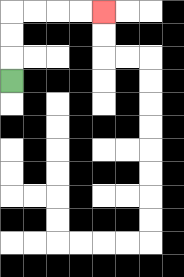{'start': '[0, 3]', 'end': '[4, 0]', 'path_directions': 'U,U,U,R,R,R,R', 'path_coordinates': '[[0, 3], [0, 2], [0, 1], [0, 0], [1, 0], [2, 0], [3, 0], [4, 0]]'}